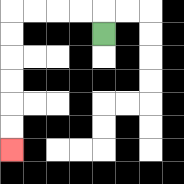{'start': '[4, 1]', 'end': '[0, 6]', 'path_directions': 'U,L,L,L,L,D,D,D,D,D,D', 'path_coordinates': '[[4, 1], [4, 0], [3, 0], [2, 0], [1, 0], [0, 0], [0, 1], [0, 2], [0, 3], [0, 4], [0, 5], [0, 6]]'}